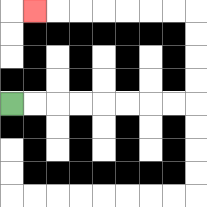{'start': '[0, 4]', 'end': '[1, 0]', 'path_directions': 'R,R,R,R,R,R,R,R,U,U,U,U,L,L,L,L,L,L,L', 'path_coordinates': '[[0, 4], [1, 4], [2, 4], [3, 4], [4, 4], [5, 4], [6, 4], [7, 4], [8, 4], [8, 3], [8, 2], [8, 1], [8, 0], [7, 0], [6, 0], [5, 0], [4, 0], [3, 0], [2, 0], [1, 0]]'}